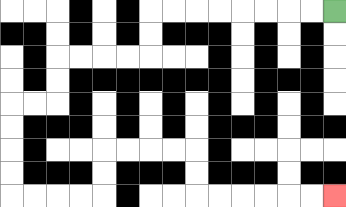{'start': '[14, 0]', 'end': '[14, 8]', 'path_directions': 'L,L,L,L,L,L,L,L,D,D,L,L,L,L,D,D,L,L,D,D,D,D,R,R,R,R,U,U,R,R,R,R,D,D,R,R,R,R,R,R', 'path_coordinates': '[[14, 0], [13, 0], [12, 0], [11, 0], [10, 0], [9, 0], [8, 0], [7, 0], [6, 0], [6, 1], [6, 2], [5, 2], [4, 2], [3, 2], [2, 2], [2, 3], [2, 4], [1, 4], [0, 4], [0, 5], [0, 6], [0, 7], [0, 8], [1, 8], [2, 8], [3, 8], [4, 8], [4, 7], [4, 6], [5, 6], [6, 6], [7, 6], [8, 6], [8, 7], [8, 8], [9, 8], [10, 8], [11, 8], [12, 8], [13, 8], [14, 8]]'}